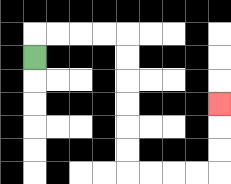{'start': '[1, 2]', 'end': '[9, 4]', 'path_directions': 'U,R,R,R,R,D,D,D,D,D,D,R,R,R,R,U,U,U', 'path_coordinates': '[[1, 2], [1, 1], [2, 1], [3, 1], [4, 1], [5, 1], [5, 2], [5, 3], [5, 4], [5, 5], [5, 6], [5, 7], [6, 7], [7, 7], [8, 7], [9, 7], [9, 6], [9, 5], [9, 4]]'}